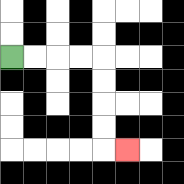{'start': '[0, 2]', 'end': '[5, 6]', 'path_directions': 'R,R,R,R,D,D,D,D,R', 'path_coordinates': '[[0, 2], [1, 2], [2, 2], [3, 2], [4, 2], [4, 3], [4, 4], [4, 5], [4, 6], [5, 6]]'}